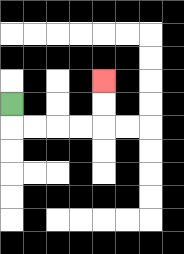{'start': '[0, 4]', 'end': '[4, 3]', 'path_directions': 'D,R,R,R,R,U,U', 'path_coordinates': '[[0, 4], [0, 5], [1, 5], [2, 5], [3, 5], [4, 5], [4, 4], [4, 3]]'}